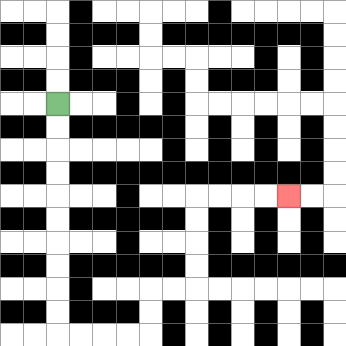{'start': '[2, 4]', 'end': '[12, 8]', 'path_directions': 'D,D,D,D,D,D,D,D,D,D,R,R,R,R,U,U,R,R,U,U,U,U,R,R,R,R', 'path_coordinates': '[[2, 4], [2, 5], [2, 6], [2, 7], [2, 8], [2, 9], [2, 10], [2, 11], [2, 12], [2, 13], [2, 14], [3, 14], [4, 14], [5, 14], [6, 14], [6, 13], [6, 12], [7, 12], [8, 12], [8, 11], [8, 10], [8, 9], [8, 8], [9, 8], [10, 8], [11, 8], [12, 8]]'}